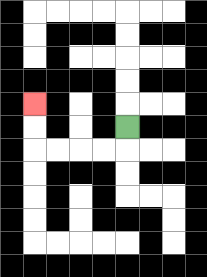{'start': '[5, 5]', 'end': '[1, 4]', 'path_directions': 'D,L,L,L,L,U,U', 'path_coordinates': '[[5, 5], [5, 6], [4, 6], [3, 6], [2, 6], [1, 6], [1, 5], [1, 4]]'}